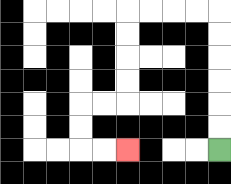{'start': '[9, 6]', 'end': '[5, 6]', 'path_directions': 'U,U,U,U,U,U,L,L,L,L,D,D,D,D,L,L,D,D,R,R', 'path_coordinates': '[[9, 6], [9, 5], [9, 4], [9, 3], [9, 2], [9, 1], [9, 0], [8, 0], [7, 0], [6, 0], [5, 0], [5, 1], [5, 2], [5, 3], [5, 4], [4, 4], [3, 4], [3, 5], [3, 6], [4, 6], [5, 6]]'}